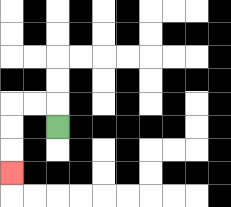{'start': '[2, 5]', 'end': '[0, 7]', 'path_directions': 'U,L,L,D,D,D', 'path_coordinates': '[[2, 5], [2, 4], [1, 4], [0, 4], [0, 5], [0, 6], [0, 7]]'}